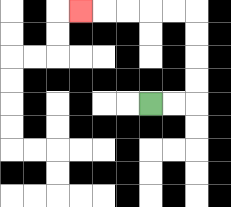{'start': '[6, 4]', 'end': '[3, 0]', 'path_directions': 'R,R,U,U,U,U,L,L,L,L,L', 'path_coordinates': '[[6, 4], [7, 4], [8, 4], [8, 3], [8, 2], [8, 1], [8, 0], [7, 0], [6, 0], [5, 0], [4, 0], [3, 0]]'}